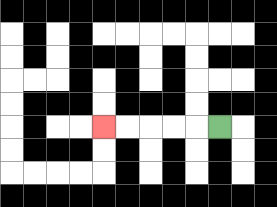{'start': '[9, 5]', 'end': '[4, 5]', 'path_directions': 'L,L,L,L,L', 'path_coordinates': '[[9, 5], [8, 5], [7, 5], [6, 5], [5, 5], [4, 5]]'}